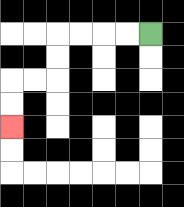{'start': '[6, 1]', 'end': '[0, 5]', 'path_directions': 'L,L,L,L,D,D,L,L,D,D', 'path_coordinates': '[[6, 1], [5, 1], [4, 1], [3, 1], [2, 1], [2, 2], [2, 3], [1, 3], [0, 3], [0, 4], [0, 5]]'}